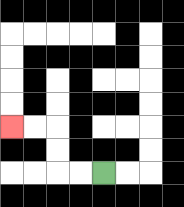{'start': '[4, 7]', 'end': '[0, 5]', 'path_directions': 'L,L,U,U,L,L', 'path_coordinates': '[[4, 7], [3, 7], [2, 7], [2, 6], [2, 5], [1, 5], [0, 5]]'}